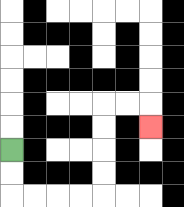{'start': '[0, 6]', 'end': '[6, 5]', 'path_directions': 'D,D,R,R,R,R,U,U,U,U,R,R,D', 'path_coordinates': '[[0, 6], [0, 7], [0, 8], [1, 8], [2, 8], [3, 8], [4, 8], [4, 7], [4, 6], [4, 5], [4, 4], [5, 4], [6, 4], [6, 5]]'}